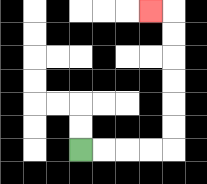{'start': '[3, 6]', 'end': '[6, 0]', 'path_directions': 'R,R,R,R,U,U,U,U,U,U,L', 'path_coordinates': '[[3, 6], [4, 6], [5, 6], [6, 6], [7, 6], [7, 5], [7, 4], [7, 3], [7, 2], [7, 1], [7, 0], [6, 0]]'}